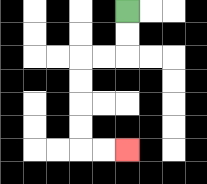{'start': '[5, 0]', 'end': '[5, 6]', 'path_directions': 'D,D,L,L,D,D,D,D,R,R', 'path_coordinates': '[[5, 0], [5, 1], [5, 2], [4, 2], [3, 2], [3, 3], [3, 4], [3, 5], [3, 6], [4, 6], [5, 6]]'}